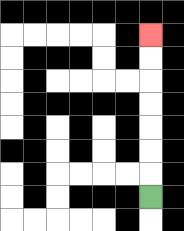{'start': '[6, 8]', 'end': '[6, 1]', 'path_directions': 'U,U,U,U,U,U,U', 'path_coordinates': '[[6, 8], [6, 7], [6, 6], [6, 5], [6, 4], [6, 3], [6, 2], [6, 1]]'}